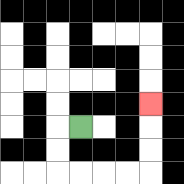{'start': '[3, 5]', 'end': '[6, 4]', 'path_directions': 'L,D,D,R,R,R,R,U,U,U', 'path_coordinates': '[[3, 5], [2, 5], [2, 6], [2, 7], [3, 7], [4, 7], [5, 7], [6, 7], [6, 6], [6, 5], [6, 4]]'}